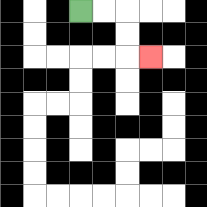{'start': '[3, 0]', 'end': '[6, 2]', 'path_directions': 'R,R,D,D,R', 'path_coordinates': '[[3, 0], [4, 0], [5, 0], [5, 1], [5, 2], [6, 2]]'}